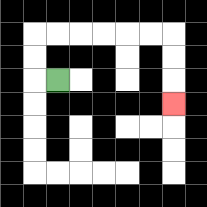{'start': '[2, 3]', 'end': '[7, 4]', 'path_directions': 'L,U,U,R,R,R,R,R,R,D,D,D', 'path_coordinates': '[[2, 3], [1, 3], [1, 2], [1, 1], [2, 1], [3, 1], [4, 1], [5, 1], [6, 1], [7, 1], [7, 2], [7, 3], [7, 4]]'}